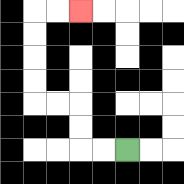{'start': '[5, 6]', 'end': '[3, 0]', 'path_directions': 'L,L,U,U,L,L,U,U,U,U,R,R', 'path_coordinates': '[[5, 6], [4, 6], [3, 6], [3, 5], [3, 4], [2, 4], [1, 4], [1, 3], [1, 2], [1, 1], [1, 0], [2, 0], [3, 0]]'}